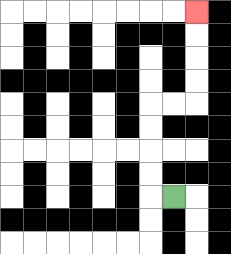{'start': '[7, 8]', 'end': '[8, 0]', 'path_directions': 'L,U,U,U,U,R,R,U,U,U,U', 'path_coordinates': '[[7, 8], [6, 8], [6, 7], [6, 6], [6, 5], [6, 4], [7, 4], [8, 4], [8, 3], [8, 2], [8, 1], [8, 0]]'}